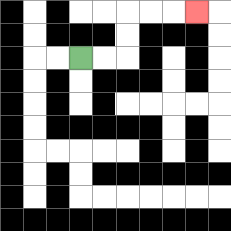{'start': '[3, 2]', 'end': '[8, 0]', 'path_directions': 'R,R,U,U,R,R,R', 'path_coordinates': '[[3, 2], [4, 2], [5, 2], [5, 1], [5, 0], [6, 0], [7, 0], [8, 0]]'}